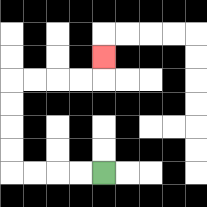{'start': '[4, 7]', 'end': '[4, 2]', 'path_directions': 'L,L,L,L,U,U,U,U,R,R,R,R,U', 'path_coordinates': '[[4, 7], [3, 7], [2, 7], [1, 7], [0, 7], [0, 6], [0, 5], [0, 4], [0, 3], [1, 3], [2, 3], [3, 3], [4, 3], [4, 2]]'}